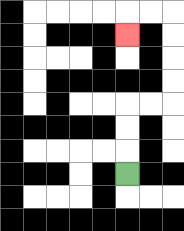{'start': '[5, 7]', 'end': '[5, 1]', 'path_directions': 'U,U,U,R,R,U,U,U,U,L,L,D', 'path_coordinates': '[[5, 7], [5, 6], [5, 5], [5, 4], [6, 4], [7, 4], [7, 3], [7, 2], [7, 1], [7, 0], [6, 0], [5, 0], [5, 1]]'}